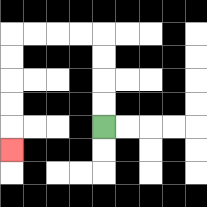{'start': '[4, 5]', 'end': '[0, 6]', 'path_directions': 'U,U,U,U,L,L,L,L,D,D,D,D,D', 'path_coordinates': '[[4, 5], [4, 4], [4, 3], [4, 2], [4, 1], [3, 1], [2, 1], [1, 1], [0, 1], [0, 2], [0, 3], [0, 4], [0, 5], [0, 6]]'}